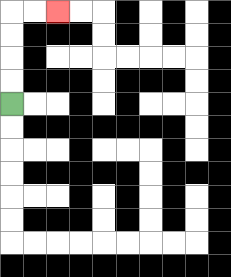{'start': '[0, 4]', 'end': '[2, 0]', 'path_directions': 'U,U,U,U,R,R', 'path_coordinates': '[[0, 4], [0, 3], [0, 2], [0, 1], [0, 0], [1, 0], [2, 0]]'}